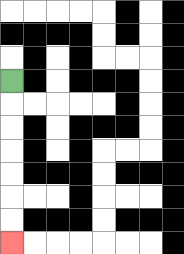{'start': '[0, 3]', 'end': '[0, 10]', 'path_directions': 'D,D,D,D,D,D,D', 'path_coordinates': '[[0, 3], [0, 4], [0, 5], [0, 6], [0, 7], [0, 8], [0, 9], [0, 10]]'}